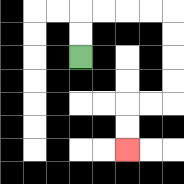{'start': '[3, 2]', 'end': '[5, 6]', 'path_directions': 'U,U,R,R,R,R,D,D,D,D,L,L,D,D', 'path_coordinates': '[[3, 2], [3, 1], [3, 0], [4, 0], [5, 0], [6, 0], [7, 0], [7, 1], [7, 2], [7, 3], [7, 4], [6, 4], [5, 4], [5, 5], [5, 6]]'}